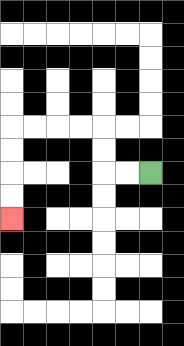{'start': '[6, 7]', 'end': '[0, 9]', 'path_directions': 'L,L,U,U,L,L,L,L,D,D,D,D', 'path_coordinates': '[[6, 7], [5, 7], [4, 7], [4, 6], [4, 5], [3, 5], [2, 5], [1, 5], [0, 5], [0, 6], [0, 7], [0, 8], [0, 9]]'}